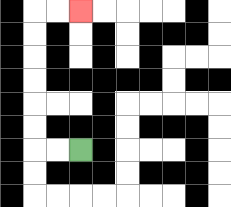{'start': '[3, 6]', 'end': '[3, 0]', 'path_directions': 'L,L,U,U,U,U,U,U,R,R', 'path_coordinates': '[[3, 6], [2, 6], [1, 6], [1, 5], [1, 4], [1, 3], [1, 2], [1, 1], [1, 0], [2, 0], [3, 0]]'}